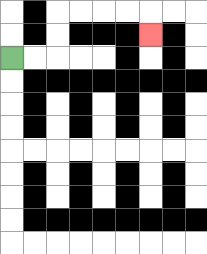{'start': '[0, 2]', 'end': '[6, 1]', 'path_directions': 'R,R,U,U,R,R,R,R,D', 'path_coordinates': '[[0, 2], [1, 2], [2, 2], [2, 1], [2, 0], [3, 0], [4, 0], [5, 0], [6, 0], [6, 1]]'}